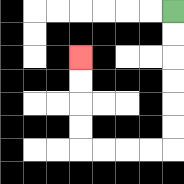{'start': '[7, 0]', 'end': '[3, 2]', 'path_directions': 'D,D,D,D,D,D,L,L,L,L,U,U,U,U', 'path_coordinates': '[[7, 0], [7, 1], [7, 2], [7, 3], [7, 4], [7, 5], [7, 6], [6, 6], [5, 6], [4, 6], [3, 6], [3, 5], [3, 4], [3, 3], [3, 2]]'}